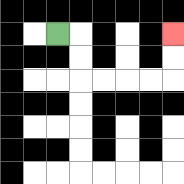{'start': '[2, 1]', 'end': '[7, 1]', 'path_directions': 'R,D,D,R,R,R,R,U,U', 'path_coordinates': '[[2, 1], [3, 1], [3, 2], [3, 3], [4, 3], [5, 3], [6, 3], [7, 3], [7, 2], [7, 1]]'}